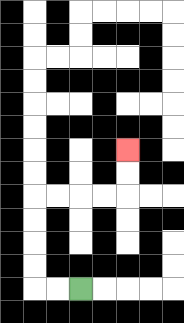{'start': '[3, 12]', 'end': '[5, 6]', 'path_directions': 'L,L,U,U,U,U,R,R,R,R,U,U', 'path_coordinates': '[[3, 12], [2, 12], [1, 12], [1, 11], [1, 10], [1, 9], [1, 8], [2, 8], [3, 8], [4, 8], [5, 8], [5, 7], [5, 6]]'}